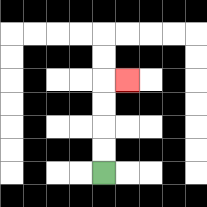{'start': '[4, 7]', 'end': '[5, 3]', 'path_directions': 'U,U,U,U,R', 'path_coordinates': '[[4, 7], [4, 6], [4, 5], [4, 4], [4, 3], [5, 3]]'}